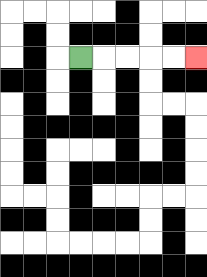{'start': '[3, 2]', 'end': '[8, 2]', 'path_directions': 'R,R,R,R,R', 'path_coordinates': '[[3, 2], [4, 2], [5, 2], [6, 2], [7, 2], [8, 2]]'}